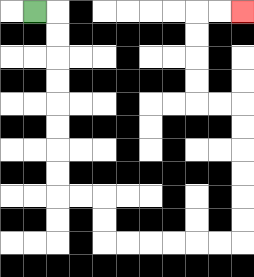{'start': '[1, 0]', 'end': '[10, 0]', 'path_directions': 'R,D,D,D,D,D,D,D,D,R,R,D,D,R,R,R,R,R,R,U,U,U,U,U,U,L,L,U,U,U,U,R,R', 'path_coordinates': '[[1, 0], [2, 0], [2, 1], [2, 2], [2, 3], [2, 4], [2, 5], [2, 6], [2, 7], [2, 8], [3, 8], [4, 8], [4, 9], [4, 10], [5, 10], [6, 10], [7, 10], [8, 10], [9, 10], [10, 10], [10, 9], [10, 8], [10, 7], [10, 6], [10, 5], [10, 4], [9, 4], [8, 4], [8, 3], [8, 2], [8, 1], [8, 0], [9, 0], [10, 0]]'}